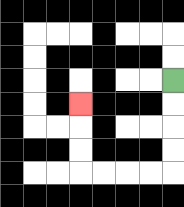{'start': '[7, 3]', 'end': '[3, 4]', 'path_directions': 'D,D,D,D,L,L,L,L,U,U,U', 'path_coordinates': '[[7, 3], [7, 4], [7, 5], [7, 6], [7, 7], [6, 7], [5, 7], [4, 7], [3, 7], [3, 6], [3, 5], [3, 4]]'}